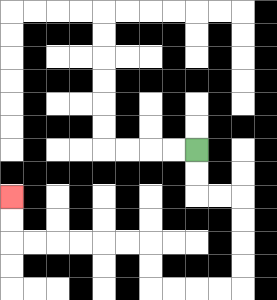{'start': '[8, 6]', 'end': '[0, 8]', 'path_directions': 'D,D,R,R,D,D,D,D,L,L,L,L,U,U,L,L,L,L,L,L,U,U', 'path_coordinates': '[[8, 6], [8, 7], [8, 8], [9, 8], [10, 8], [10, 9], [10, 10], [10, 11], [10, 12], [9, 12], [8, 12], [7, 12], [6, 12], [6, 11], [6, 10], [5, 10], [4, 10], [3, 10], [2, 10], [1, 10], [0, 10], [0, 9], [0, 8]]'}